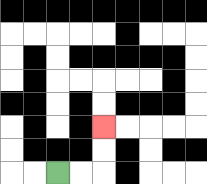{'start': '[2, 7]', 'end': '[4, 5]', 'path_directions': 'R,R,U,U', 'path_coordinates': '[[2, 7], [3, 7], [4, 7], [4, 6], [4, 5]]'}